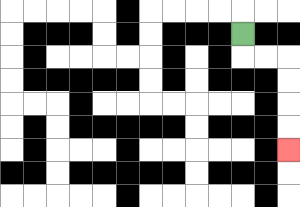{'start': '[10, 1]', 'end': '[12, 6]', 'path_directions': 'D,R,R,D,D,D,D', 'path_coordinates': '[[10, 1], [10, 2], [11, 2], [12, 2], [12, 3], [12, 4], [12, 5], [12, 6]]'}